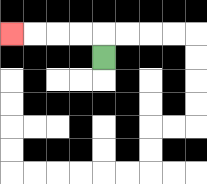{'start': '[4, 2]', 'end': '[0, 1]', 'path_directions': 'U,L,L,L,L', 'path_coordinates': '[[4, 2], [4, 1], [3, 1], [2, 1], [1, 1], [0, 1]]'}